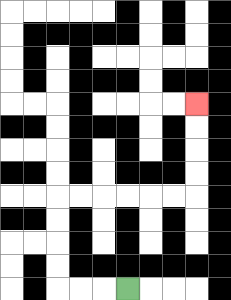{'start': '[5, 12]', 'end': '[8, 4]', 'path_directions': 'L,L,L,U,U,U,U,R,R,R,R,R,R,U,U,U,U', 'path_coordinates': '[[5, 12], [4, 12], [3, 12], [2, 12], [2, 11], [2, 10], [2, 9], [2, 8], [3, 8], [4, 8], [5, 8], [6, 8], [7, 8], [8, 8], [8, 7], [8, 6], [8, 5], [8, 4]]'}